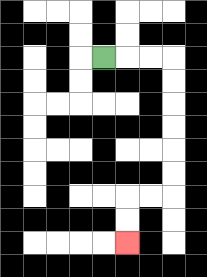{'start': '[4, 2]', 'end': '[5, 10]', 'path_directions': 'R,R,R,D,D,D,D,D,D,L,L,D,D', 'path_coordinates': '[[4, 2], [5, 2], [6, 2], [7, 2], [7, 3], [7, 4], [7, 5], [7, 6], [7, 7], [7, 8], [6, 8], [5, 8], [5, 9], [5, 10]]'}